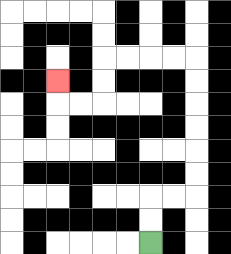{'start': '[6, 10]', 'end': '[2, 3]', 'path_directions': 'U,U,R,R,U,U,U,U,U,U,L,L,L,L,D,D,L,L,U', 'path_coordinates': '[[6, 10], [6, 9], [6, 8], [7, 8], [8, 8], [8, 7], [8, 6], [8, 5], [8, 4], [8, 3], [8, 2], [7, 2], [6, 2], [5, 2], [4, 2], [4, 3], [4, 4], [3, 4], [2, 4], [2, 3]]'}